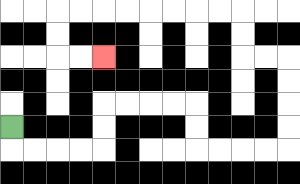{'start': '[0, 5]', 'end': '[4, 2]', 'path_directions': 'D,R,R,R,R,U,U,R,R,R,R,D,D,R,R,R,R,U,U,U,U,L,L,U,U,L,L,L,L,L,L,L,L,D,D,R,R', 'path_coordinates': '[[0, 5], [0, 6], [1, 6], [2, 6], [3, 6], [4, 6], [4, 5], [4, 4], [5, 4], [6, 4], [7, 4], [8, 4], [8, 5], [8, 6], [9, 6], [10, 6], [11, 6], [12, 6], [12, 5], [12, 4], [12, 3], [12, 2], [11, 2], [10, 2], [10, 1], [10, 0], [9, 0], [8, 0], [7, 0], [6, 0], [5, 0], [4, 0], [3, 0], [2, 0], [2, 1], [2, 2], [3, 2], [4, 2]]'}